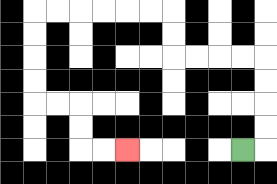{'start': '[10, 6]', 'end': '[5, 6]', 'path_directions': 'R,U,U,U,U,L,L,L,L,U,U,L,L,L,L,L,L,D,D,D,D,R,R,D,D,R,R', 'path_coordinates': '[[10, 6], [11, 6], [11, 5], [11, 4], [11, 3], [11, 2], [10, 2], [9, 2], [8, 2], [7, 2], [7, 1], [7, 0], [6, 0], [5, 0], [4, 0], [3, 0], [2, 0], [1, 0], [1, 1], [1, 2], [1, 3], [1, 4], [2, 4], [3, 4], [3, 5], [3, 6], [4, 6], [5, 6]]'}